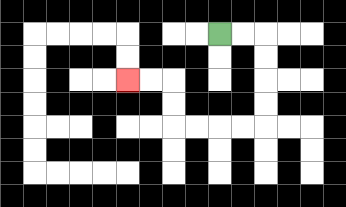{'start': '[9, 1]', 'end': '[5, 3]', 'path_directions': 'R,R,D,D,D,D,L,L,L,L,U,U,L,L', 'path_coordinates': '[[9, 1], [10, 1], [11, 1], [11, 2], [11, 3], [11, 4], [11, 5], [10, 5], [9, 5], [8, 5], [7, 5], [7, 4], [7, 3], [6, 3], [5, 3]]'}